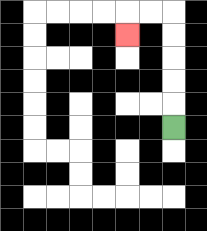{'start': '[7, 5]', 'end': '[5, 1]', 'path_directions': 'U,U,U,U,U,L,L,D', 'path_coordinates': '[[7, 5], [7, 4], [7, 3], [7, 2], [7, 1], [7, 0], [6, 0], [5, 0], [5, 1]]'}